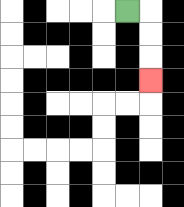{'start': '[5, 0]', 'end': '[6, 3]', 'path_directions': 'R,D,D,D', 'path_coordinates': '[[5, 0], [6, 0], [6, 1], [6, 2], [6, 3]]'}